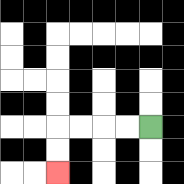{'start': '[6, 5]', 'end': '[2, 7]', 'path_directions': 'L,L,L,L,D,D', 'path_coordinates': '[[6, 5], [5, 5], [4, 5], [3, 5], [2, 5], [2, 6], [2, 7]]'}